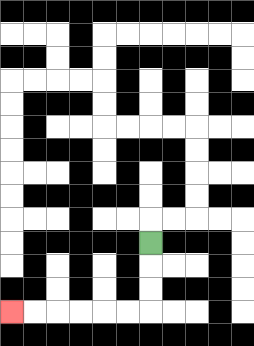{'start': '[6, 10]', 'end': '[0, 13]', 'path_directions': 'D,D,D,L,L,L,L,L,L', 'path_coordinates': '[[6, 10], [6, 11], [6, 12], [6, 13], [5, 13], [4, 13], [3, 13], [2, 13], [1, 13], [0, 13]]'}